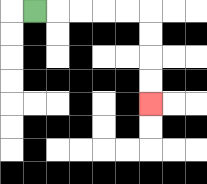{'start': '[1, 0]', 'end': '[6, 4]', 'path_directions': 'R,R,R,R,R,D,D,D,D', 'path_coordinates': '[[1, 0], [2, 0], [3, 0], [4, 0], [5, 0], [6, 0], [6, 1], [6, 2], [6, 3], [6, 4]]'}